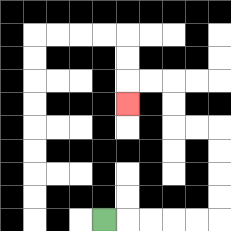{'start': '[4, 9]', 'end': '[5, 4]', 'path_directions': 'R,R,R,R,R,U,U,U,U,L,L,U,U,L,L,D', 'path_coordinates': '[[4, 9], [5, 9], [6, 9], [7, 9], [8, 9], [9, 9], [9, 8], [9, 7], [9, 6], [9, 5], [8, 5], [7, 5], [7, 4], [7, 3], [6, 3], [5, 3], [5, 4]]'}